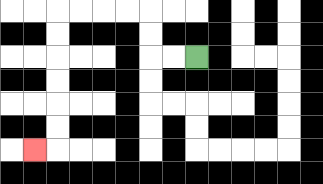{'start': '[8, 2]', 'end': '[1, 6]', 'path_directions': 'L,L,U,U,L,L,L,L,D,D,D,D,D,D,L', 'path_coordinates': '[[8, 2], [7, 2], [6, 2], [6, 1], [6, 0], [5, 0], [4, 0], [3, 0], [2, 0], [2, 1], [2, 2], [2, 3], [2, 4], [2, 5], [2, 6], [1, 6]]'}